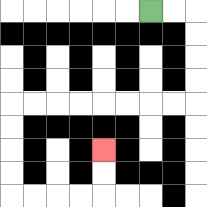{'start': '[6, 0]', 'end': '[4, 6]', 'path_directions': 'R,R,D,D,D,D,L,L,L,L,L,L,L,L,D,D,D,D,R,R,R,R,U,U', 'path_coordinates': '[[6, 0], [7, 0], [8, 0], [8, 1], [8, 2], [8, 3], [8, 4], [7, 4], [6, 4], [5, 4], [4, 4], [3, 4], [2, 4], [1, 4], [0, 4], [0, 5], [0, 6], [0, 7], [0, 8], [1, 8], [2, 8], [3, 8], [4, 8], [4, 7], [4, 6]]'}